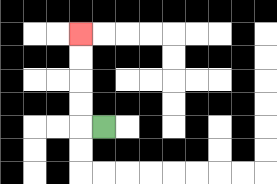{'start': '[4, 5]', 'end': '[3, 1]', 'path_directions': 'L,U,U,U,U', 'path_coordinates': '[[4, 5], [3, 5], [3, 4], [3, 3], [3, 2], [3, 1]]'}